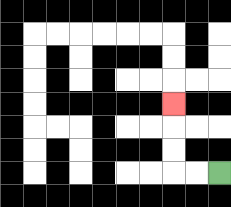{'start': '[9, 7]', 'end': '[7, 4]', 'path_directions': 'L,L,U,U,U', 'path_coordinates': '[[9, 7], [8, 7], [7, 7], [7, 6], [7, 5], [7, 4]]'}